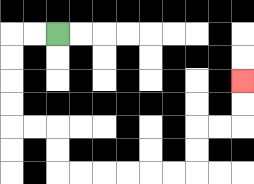{'start': '[2, 1]', 'end': '[10, 3]', 'path_directions': 'L,L,D,D,D,D,R,R,D,D,R,R,R,R,R,R,U,U,R,R,U,U', 'path_coordinates': '[[2, 1], [1, 1], [0, 1], [0, 2], [0, 3], [0, 4], [0, 5], [1, 5], [2, 5], [2, 6], [2, 7], [3, 7], [4, 7], [5, 7], [6, 7], [7, 7], [8, 7], [8, 6], [8, 5], [9, 5], [10, 5], [10, 4], [10, 3]]'}